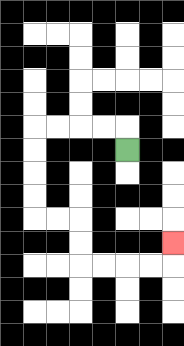{'start': '[5, 6]', 'end': '[7, 10]', 'path_directions': 'U,L,L,L,L,D,D,D,D,R,R,D,D,R,R,R,R,U', 'path_coordinates': '[[5, 6], [5, 5], [4, 5], [3, 5], [2, 5], [1, 5], [1, 6], [1, 7], [1, 8], [1, 9], [2, 9], [3, 9], [3, 10], [3, 11], [4, 11], [5, 11], [6, 11], [7, 11], [7, 10]]'}